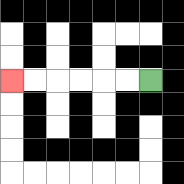{'start': '[6, 3]', 'end': '[0, 3]', 'path_directions': 'L,L,L,L,L,L', 'path_coordinates': '[[6, 3], [5, 3], [4, 3], [3, 3], [2, 3], [1, 3], [0, 3]]'}